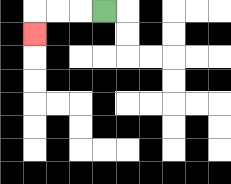{'start': '[4, 0]', 'end': '[1, 1]', 'path_directions': 'L,L,L,D', 'path_coordinates': '[[4, 0], [3, 0], [2, 0], [1, 0], [1, 1]]'}